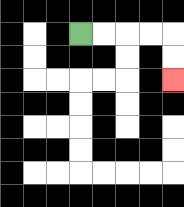{'start': '[3, 1]', 'end': '[7, 3]', 'path_directions': 'R,R,R,R,D,D', 'path_coordinates': '[[3, 1], [4, 1], [5, 1], [6, 1], [7, 1], [7, 2], [7, 3]]'}